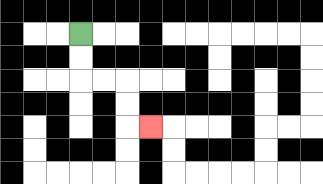{'start': '[3, 1]', 'end': '[6, 5]', 'path_directions': 'D,D,R,R,D,D,R', 'path_coordinates': '[[3, 1], [3, 2], [3, 3], [4, 3], [5, 3], [5, 4], [5, 5], [6, 5]]'}